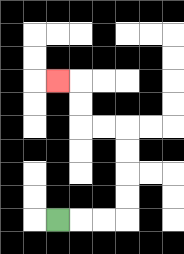{'start': '[2, 9]', 'end': '[2, 3]', 'path_directions': 'R,R,R,U,U,U,U,L,L,U,U,L', 'path_coordinates': '[[2, 9], [3, 9], [4, 9], [5, 9], [5, 8], [5, 7], [5, 6], [5, 5], [4, 5], [3, 5], [3, 4], [3, 3], [2, 3]]'}